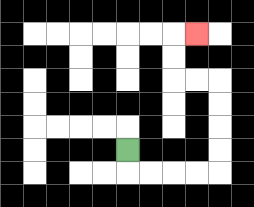{'start': '[5, 6]', 'end': '[8, 1]', 'path_directions': 'D,R,R,R,R,U,U,U,U,L,L,U,U,R', 'path_coordinates': '[[5, 6], [5, 7], [6, 7], [7, 7], [8, 7], [9, 7], [9, 6], [9, 5], [9, 4], [9, 3], [8, 3], [7, 3], [7, 2], [7, 1], [8, 1]]'}